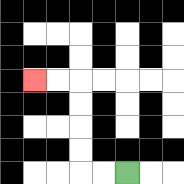{'start': '[5, 7]', 'end': '[1, 3]', 'path_directions': 'L,L,U,U,U,U,L,L', 'path_coordinates': '[[5, 7], [4, 7], [3, 7], [3, 6], [3, 5], [3, 4], [3, 3], [2, 3], [1, 3]]'}